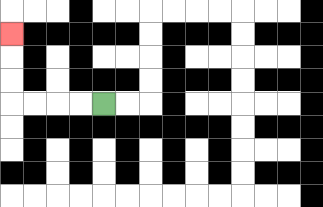{'start': '[4, 4]', 'end': '[0, 1]', 'path_directions': 'L,L,L,L,U,U,U', 'path_coordinates': '[[4, 4], [3, 4], [2, 4], [1, 4], [0, 4], [0, 3], [0, 2], [0, 1]]'}